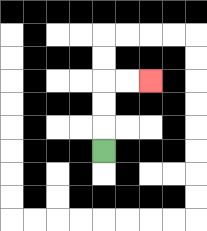{'start': '[4, 6]', 'end': '[6, 3]', 'path_directions': 'U,U,U,R,R', 'path_coordinates': '[[4, 6], [4, 5], [4, 4], [4, 3], [5, 3], [6, 3]]'}